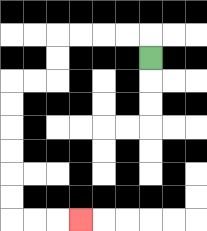{'start': '[6, 2]', 'end': '[3, 9]', 'path_directions': 'U,L,L,L,L,D,D,L,L,D,D,D,D,D,D,R,R,R', 'path_coordinates': '[[6, 2], [6, 1], [5, 1], [4, 1], [3, 1], [2, 1], [2, 2], [2, 3], [1, 3], [0, 3], [0, 4], [0, 5], [0, 6], [0, 7], [0, 8], [0, 9], [1, 9], [2, 9], [3, 9]]'}